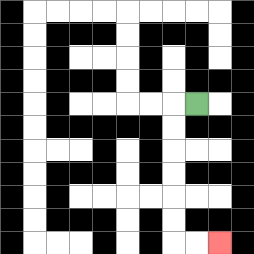{'start': '[8, 4]', 'end': '[9, 10]', 'path_directions': 'L,D,D,D,D,D,D,R,R', 'path_coordinates': '[[8, 4], [7, 4], [7, 5], [7, 6], [7, 7], [7, 8], [7, 9], [7, 10], [8, 10], [9, 10]]'}